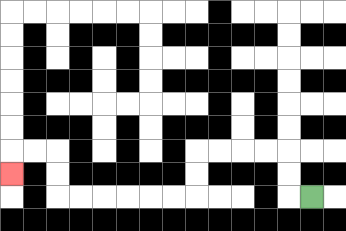{'start': '[13, 8]', 'end': '[0, 7]', 'path_directions': 'L,U,U,L,L,L,L,D,D,L,L,L,L,L,L,U,U,L,L,D', 'path_coordinates': '[[13, 8], [12, 8], [12, 7], [12, 6], [11, 6], [10, 6], [9, 6], [8, 6], [8, 7], [8, 8], [7, 8], [6, 8], [5, 8], [4, 8], [3, 8], [2, 8], [2, 7], [2, 6], [1, 6], [0, 6], [0, 7]]'}